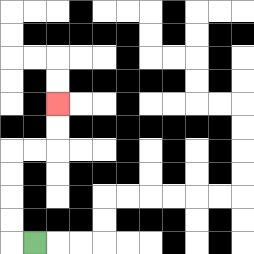{'start': '[1, 10]', 'end': '[2, 4]', 'path_directions': 'L,U,U,U,U,R,R,U,U', 'path_coordinates': '[[1, 10], [0, 10], [0, 9], [0, 8], [0, 7], [0, 6], [1, 6], [2, 6], [2, 5], [2, 4]]'}